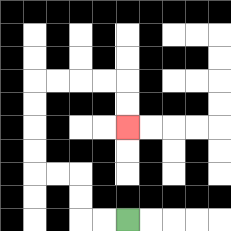{'start': '[5, 9]', 'end': '[5, 5]', 'path_directions': 'L,L,U,U,L,L,U,U,U,U,R,R,R,R,D,D', 'path_coordinates': '[[5, 9], [4, 9], [3, 9], [3, 8], [3, 7], [2, 7], [1, 7], [1, 6], [1, 5], [1, 4], [1, 3], [2, 3], [3, 3], [4, 3], [5, 3], [5, 4], [5, 5]]'}